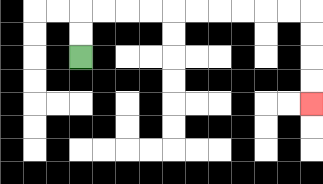{'start': '[3, 2]', 'end': '[13, 4]', 'path_directions': 'U,U,R,R,R,R,R,R,R,R,R,R,D,D,D,D', 'path_coordinates': '[[3, 2], [3, 1], [3, 0], [4, 0], [5, 0], [6, 0], [7, 0], [8, 0], [9, 0], [10, 0], [11, 0], [12, 0], [13, 0], [13, 1], [13, 2], [13, 3], [13, 4]]'}